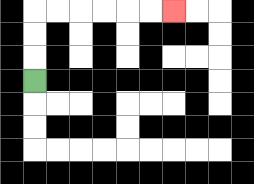{'start': '[1, 3]', 'end': '[7, 0]', 'path_directions': 'U,U,U,R,R,R,R,R,R', 'path_coordinates': '[[1, 3], [1, 2], [1, 1], [1, 0], [2, 0], [3, 0], [4, 0], [5, 0], [6, 0], [7, 0]]'}